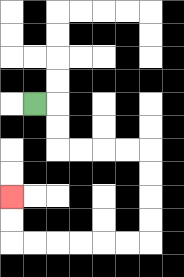{'start': '[1, 4]', 'end': '[0, 8]', 'path_directions': 'R,D,D,R,R,R,R,D,D,D,D,L,L,L,L,L,L,U,U', 'path_coordinates': '[[1, 4], [2, 4], [2, 5], [2, 6], [3, 6], [4, 6], [5, 6], [6, 6], [6, 7], [6, 8], [6, 9], [6, 10], [5, 10], [4, 10], [3, 10], [2, 10], [1, 10], [0, 10], [0, 9], [0, 8]]'}